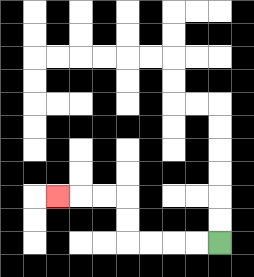{'start': '[9, 10]', 'end': '[2, 8]', 'path_directions': 'L,L,L,L,U,U,L,L,L', 'path_coordinates': '[[9, 10], [8, 10], [7, 10], [6, 10], [5, 10], [5, 9], [5, 8], [4, 8], [3, 8], [2, 8]]'}